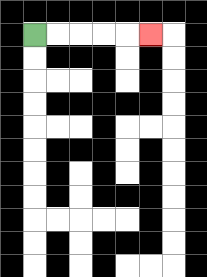{'start': '[1, 1]', 'end': '[6, 1]', 'path_directions': 'R,R,R,R,R', 'path_coordinates': '[[1, 1], [2, 1], [3, 1], [4, 1], [5, 1], [6, 1]]'}